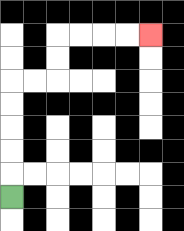{'start': '[0, 8]', 'end': '[6, 1]', 'path_directions': 'U,U,U,U,U,R,R,U,U,R,R,R,R', 'path_coordinates': '[[0, 8], [0, 7], [0, 6], [0, 5], [0, 4], [0, 3], [1, 3], [2, 3], [2, 2], [2, 1], [3, 1], [4, 1], [5, 1], [6, 1]]'}